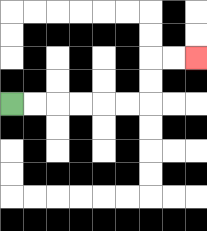{'start': '[0, 4]', 'end': '[8, 2]', 'path_directions': 'R,R,R,R,R,R,U,U,R,R', 'path_coordinates': '[[0, 4], [1, 4], [2, 4], [3, 4], [4, 4], [5, 4], [6, 4], [6, 3], [6, 2], [7, 2], [8, 2]]'}